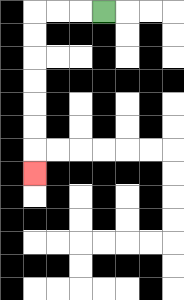{'start': '[4, 0]', 'end': '[1, 7]', 'path_directions': 'L,L,L,D,D,D,D,D,D,D', 'path_coordinates': '[[4, 0], [3, 0], [2, 0], [1, 0], [1, 1], [1, 2], [1, 3], [1, 4], [1, 5], [1, 6], [1, 7]]'}